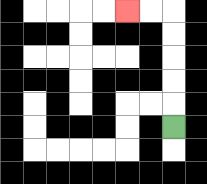{'start': '[7, 5]', 'end': '[5, 0]', 'path_directions': 'U,U,U,U,U,L,L', 'path_coordinates': '[[7, 5], [7, 4], [7, 3], [7, 2], [7, 1], [7, 0], [6, 0], [5, 0]]'}